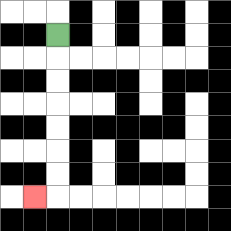{'start': '[2, 1]', 'end': '[1, 8]', 'path_directions': 'D,D,D,D,D,D,D,L', 'path_coordinates': '[[2, 1], [2, 2], [2, 3], [2, 4], [2, 5], [2, 6], [2, 7], [2, 8], [1, 8]]'}